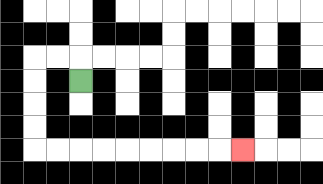{'start': '[3, 3]', 'end': '[10, 6]', 'path_directions': 'U,L,L,D,D,D,D,R,R,R,R,R,R,R,R,R', 'path_coordinates': '[[3, 3], [3, 2], [2, 2], [1, 2], [1, 3], [1, 4], [1, 5], [1, 6], [2, 6], [3, 6], [4, 6], [5, 6], [6, 6], [7, 6], [8, 6], [9, 6], [10, 6]]'}